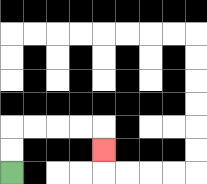{'start': '[0, 7]', 'end': '[4, 6]', 'path_directions': 'U,U,R,R,R,R,D', 'path_coordinates': '[[0, 7], [0, 6], [0, 5], [1, 5], [2, 5], [3, 5], [4, 5], [4, 6]]'}